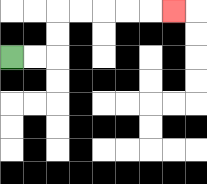{'start': '[0, 2]', 'end': '[7, 0]', 'path_directions': 'R,R,U,U,R,R,R,R,R', 'path_coordinates': '[[0, 2], [1, 2], [2, 2], [2, 1], [2, 0], [3, 0], [4, 0], [5, 0], [6, 0], [7, 0]]'}